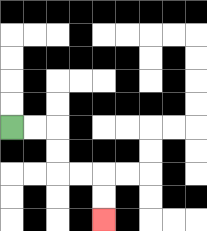{'start': '[0, 5]', 'end': '[4, 9]', 'path_directions': 'R,R,D,D,R,R,D,D', 'path_coordinates': '[[0, 5], [1, 5], [2, 5], [2, 6], [2, 7], [3, 7], [4, 7], [4, 8], [4, 9]]'}